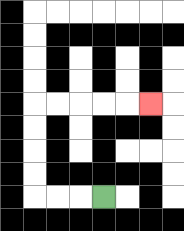{'start': '[4, 8]', 'end': '[6, 4]', 'path_directions': 'L,L,L,U,U,U,U,R,R,R,R,R', 'path_coordinates': '[[4, 8], [3, 8], [2, 8], [1, 8], [1, 7], [1, 6], [1, 5], [1, 4], [2, 4], [3, 4], [4, 4], [5, 4], [6, 4]]'}